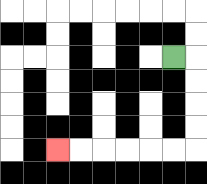{'start': '[7, 2]', 'end': '[2, 6]', 'path_directions': 'R,D,D,D,D,L,L,L,L,L,L', 'path_coordinates': '[[7, 2], [8, 2], [8, 3], [8, 4], [8, 5], [8, 6], [7, 6], [6, 6], [5, 6], [4, 6], [3, 6], [2, 6]]'}